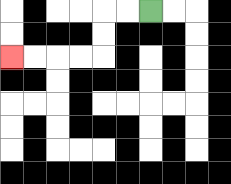{'start': '[6, 0]', 'end': '[0, 2]', 'path_directions': 'L,L,D,D,L,L,L,L', 'path_coordinates': '[[6, 0], [5, 0], [4, 0], [4, 1], [4, 2], [3, 2], [2, 2], [1, 2], [0, 2]]'}